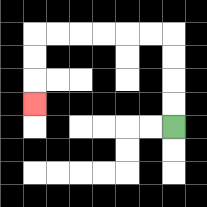{'start': '[7, 5]', 'end': '[1, 4]', 'path_directions': 'U,U,U,U,L,L,L,L,L,L,D,D,D', 'path_coordinates': '[[7, 5], [7, 4], [7, 3], [7, 2], [7, 1], [6, 1], [5, 1], [4, 1], [3, 1], [2, 1], [1, 1], [1, 2], [1, 3], [1, 4]]'}